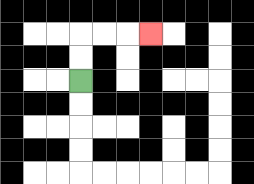{'start': '[3, 3]', 'end': '[6, 1]', 'path_directions': 'U,U,R,R,R', 'path_coordinates': '[[3, 3], [3, 2], [3, 1], [4, 1], [5, 1], [6, 1]]'}